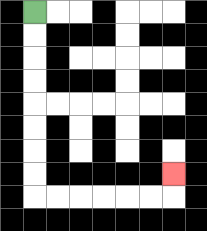{'start': '[1, 0]', 'end': '[7, 7]', 'path_directions': 'D,D,D,D,D,D,D,D,R,R,R,R,R,R,U', 'path_coordinates': '[[1, 0], [1, 1], [1, 2], [1, 3], [1, 4], [1, 5], [1, 6], [1, 7], [1, 8], [2, 8], [3, 8], [4, 8], [5, 8], [6, 8], [7, 8], [7, 7]]'}